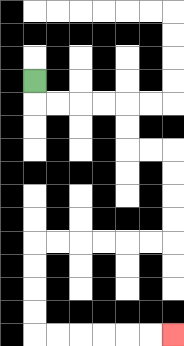{'start': '[1, 3]', 'end': '[7, 14]', 'path_directions': 'D,R,R,R,R,D,D,R,R,D,D,D,D,L,L,L,L,L,L,D,D,D,D,R,R,R,R,R,R', 'path_coordinates': '[[1, 3], [1, 4], [2, 4], [3, 4], [4, 4], [5, 4], [5, 5], [5, 6], [6, 6], [7, 6], [7, 7], [7, 8], [7, 9], [7, 10], [6, 10], [5, 10], [4, 10], [3, 10], [2, 10], [1, 10], [1, 11], [1, 12], [1, 13], [1, 14], [2, 14], [3, 14], [4, 14], [5, 14], [6, 14], [7, 14]]'}